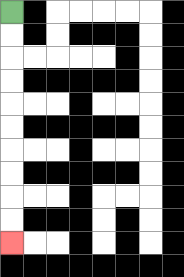{'start': '[0, 0]', 'end': '[0, 10]', 'path_directions': 'D,D,D,D,D,D,D,D,D,D', 'path_coordinates': '[[0, 0], [0, 1], [0, 2], [0, 3], [0, 4], [0, 5], [0, 6], [0, 7], [0, 8], [0, 9], [0, 10]]'}